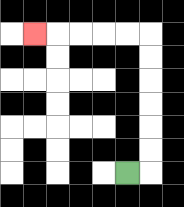{'start': '[5, 7]', 'end': '[1, 1]', 'path_directions': 'R,U,U,U,U,U,U,L,L,L,L,L', 'path_coordinates': '[[5, 7], [6, 7], [6, 6], [6, 5], [6, 4], [6, 3], [6, 2], [6, 1], [5, 1], [4, 1], [3, 1], [2, 1], [1, 1]]'}